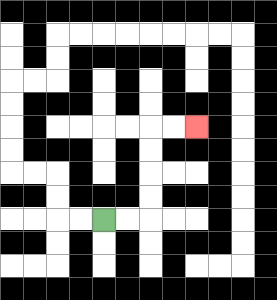{'start': '[4, 9]', 'end': '[8, 5]', 'path_directions': 'R,R,U,U,U,U,R,R', 'path_coordinates': '[[4, 9], [5, 9], [6, 9], [6, 8], [6, 7], [6, 6], [6, 5], [7, 5], [8, 5]]'}